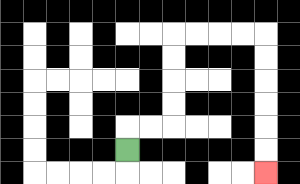{'start': '[5, 6]', 'end': '[11, 7]', 'path_directions': 'U,R,R,U,U,U,U,R,R,R,R,D,D,D,D,D,D', 'path_coordinates': '[[5, 6], [5, 5], [6, 5], [7, 5], [7, 4], [7, 3], [7, 2], [7, 1], [8, 1], [9, 1], [10, 1], [11, 1], [11, 2], [11, 3], [11, 4], [11, 5], [11, 6], [11, 7]]'}